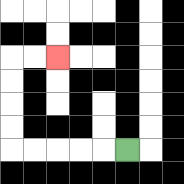{'start': '[5, 6]', 'end': '[2, 2]', 'path_directions': 'L,L,L,L,L,U,U,U,U,R,R', 'path_coordinates': '[[5, 6], [4, 6], [3, 6], [2, 6], [1, 6], [0, 6], [0, 5], [0, 4], [0, 3], [0, 2], [1, 2], [2, 2]]'}